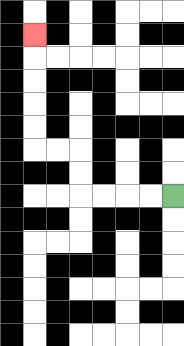{'start': '[7, 8]', 'end': '[1, 1]', 'path_directions': 'L,L,L,L,U,U,L,L,U,U,U,U,U', 'path_coordinates': '[[7, 8], [6, 8], [5, 8], [4, 8], [3, 8], [3, 7], [3, 6], [2, 6], [1, 6], [1, 5], [1, 4], [1, 3], [1, 2], [1, 1]]'}